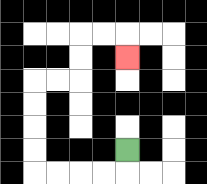{'start': '[5, 6]', 'end': '[5, 2]', 'path_directions': 'D,L,L,L,L,U,U,U,U,R,R,U,U,R,R,D', 'path_coordinates': '[[5, 6], [5, 7], [4, 7], [3, 7], [2, 7], [1, 7], [1, 6], [1, 5], [1, 4], [1, 3], [2, 3], [3, 3], [3, 2], [3, 1], [4, 1], [5, 1], [5, 2]]'}